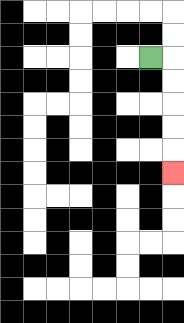{'start': '[6, 2]', 'end': '[7, 7]', 'path_directions': 'R,D,D,D,D,D', 'path_coordinates': '[[6, 2], [7, 2], [7, 3], [7, 4], [7, 5], [7, 6], [7, 7]]'}